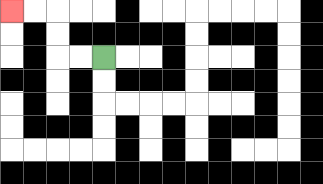{'start': '[4, 2]', 'end': '[0, 0]', 'path_directions': 'L,L,U,U,L,L', 'path_coordinates': '[[4, 2], [3, 2], [2, 2], [2, 1], [2, 0], [1, 0], [0, 0]]'}